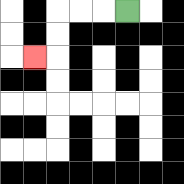{'start': '[5, 0]', 'end': '[1, 2]', 'path_directions': 'L,L,L,D,D,L', 'path_coordinates': '[[5, 0], [4, 0], [3, 0], [2, 0], [2, 1], [2, 2], [1, 2]]'}